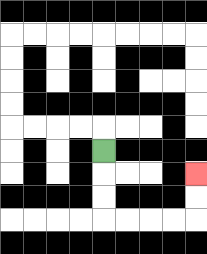{'start': '[4, 6]', 'end': '[8, 7]', 'path_directions': 'D,D,D,R,R,R,R,U,U', 'path_coordinates': '[[4, 6], [4, 7], [4, 8], [4, 9], [5, 9], [6, 9], [7, 9], [8, 9], [8, 8], [8, 7]]'}